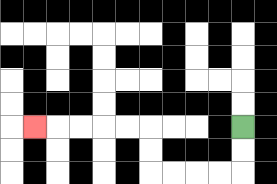{'start': '[10, 5]', 'end': '[1, 5]', 'path_directions': 'D,D,L,L,L,L,U,U,L,L,L,L,L', 'path_coordinates': '[[10, 5], [10, 6], [10, 7], [9, 7], [8, 7], [7, 7], [6, 7], [6, 6], [6, 5], [5, 5], [4, 5], [3, 5], [2, 5], [1, 5]]'}